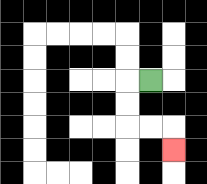{'start': '[6, 3]', 'end': '[7, 6]', 'path_directions': 'L,D,D,R,R,D', 'path_coordinates': '[[6, 3], [5, 3], [5, 4], [5, 5], [6, 5], [7, 5], [7, 6]]'}